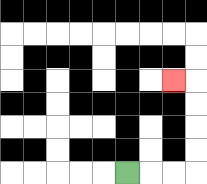{'start': '[5, 7]', 'end': '[7, 3]', 'path_directions': 'R,R,R,U,U,U,U,L', 'path_coordinates': '[[5, 7], [6, 7], [7, 7], [8, 7], [8, 6], [8, 5], [8, 4], [8, 3], [7, 3]]'}